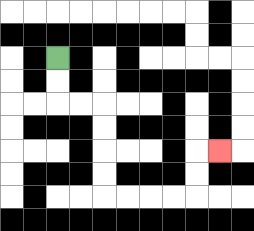{'start': '[2, 2]', 'end': '[9, 6]', 'path_directions': 'D,D,R,R,D,D,D,D,R,R,R,R,U,U,R', 'path_coordinates': '[[2, 2], [2, 3], [2, 4], [3, 4], [4, 4], [4, 5], [4, 6], [4, 7], [4, 8], [5, 8], [6, 8], [7, 8], [8, 8], [8, 7], [8, 6], [9, 6]]'}